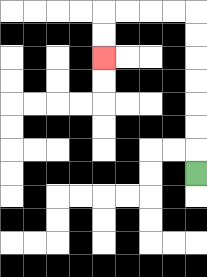{'start': '[8, 7]', 'end': '[4, 2]', 'path_directions': 'U,U,U,U,U,U,U,L,L,L,L,D,D', 'path_coordinates': '[[8, 7], [8, 6], [8, 5], [8, 4], [8, 3], [8, 2], [8, 1], [8, 0], [7, 0], [6, 0], [5, 0], [4, 0], [4, 1], [4, 2]]'}